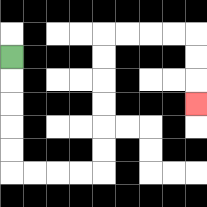{'start': '[0, 2]', 'end': '[8, 4]', 'path_directions': 'D,D,D,D,D,R,R,R,R,U,U,U,U,U,U,R,R,R,R,D,D,D', 'path_coordinates': '[[0, 2], [0, 3], [0, 4], [0, 5], [0, 6], [0, 7], [1, 7], [2, 7], [3, 7], [4, 7], [4, 6], [4, 5], [4, 4], [4, 3], [4, 2], [4, 1], [5, 1], [6, 1], [7, 1], [8, 1], [8, 2], [8, 3], [8, 4]]'}